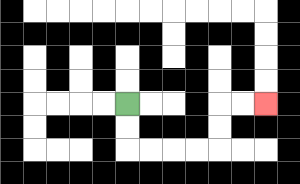{'start': '[5, 4]', 'end': '[11, 4]', 'path_directions': 'D,D,R,R,R,R,U,U,R,R', 'path_coordinates': '[[5, 4], [5, 5], [5, 6], [6, 6], [7, 6], [8, 6], [9, 6], [9, 5], [9, 4], [10, 4], [11, 4]]'}